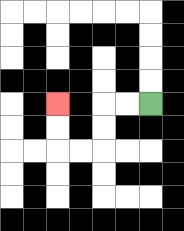{'start': '[6, 4]', 'end': '[2, 4]', 'path_directions': 'L,L,D,D,L,L,U,U', 'path_coordinates': '[[6, 4], [5, 4], [4, 4], [4, 5], [4, 6], [3, 6], [2, 6], [2, 5], [2, 4]]'}